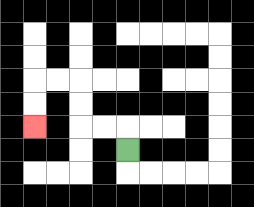{'start': '[5, 6]', 'end': '[1, 5]', 'path_directions': 'U,L,L,U,U,L,L,D,D', 'path_coordinates': '[[5, 6], [5, 5], [4, 5], [3, 5], [3, 4], [3, 3], [2, 3], [1, 3], [1, 4], [1, 5]]'}